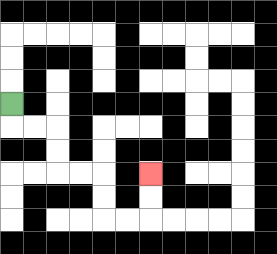{'start': '[0, 4]', 'end': '[6, 7]', 'path_directions': 'D,R,R,D,D,R,R,D,D,R,R,U,U', 'path_coordinates': '[[0, 4], [0, 5], [1, 5], [2, 5], [2, 6], [2, 7], [3, 7], [4, 7], [4, 8], [4, 9], [5, 9], [6, 9], [6, 8], [6, 7]]'}